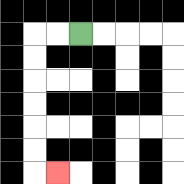{'start': '[3, 1]', 'end': '[2, 7]', 'path_directions': 'L,L,D,D,D,D,D,D,R', 'path_coordinates': '[[3, 1], [2, 1], [1, 1], [1, 2], [1, 3], [1, 4], [1, 5], [1, 6], [1, 7], [2, 7]]'}